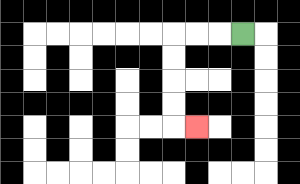{'start': '[10, 1]', 'end': '[8, 5]', 'path_directions': 'L,L,L,D,D,D,D,R', 'path_coordinates': '[[10, 1], [9, 1], [8, 1], [7, 1], [7, 2], [7, 3], [7, 4], [7, 5], [8, 5]]'}